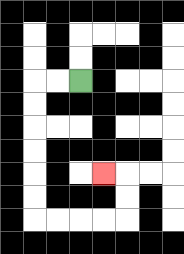{'start': '[3, 3]', 'end': '[4, 7]', 'path_directions': 'L,L,D,D,D,D,D,D,R,R,R,R,U,U,L', 'path_coordinates': '[[3, 3], [2, 3], [1, 3], [1, 4], [1, 5], [1, 6], [1, 7], [1, 8], [1, 9], [2, 9], [3, 9], [4, 9], [5, 9], [5, 8], [5, 7], [4, 7]]'}